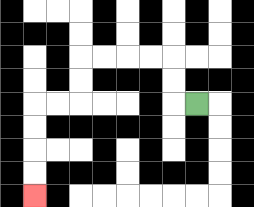{'start': '[8, 4]', 'end': '[1, 8]', 'path_directions': 'L,U,U,L,L,L,L,D,D,L,L,D,D,D,D', 'path_coordinates': '[[8, 4], [7, 4], [7, 3], [7, 2], [6, 2], [5, 2], [4, 2], [3, 2], [3, 3], [3, 4], [2, 4], [1, 4], [1, 5], [1, 6], [1, 7], [1, 8]]'}